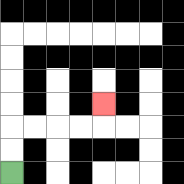{'start': '[0, 7]', 'end': '[4, 4]', 'path_directions': 'U,U,R,R,R,R,U', 'path_coordinates': '[[0, 7], [0, 6], [0, 5], [1, 5], [2, 5], [3, 5], [4, 5], [4, 4]]'}